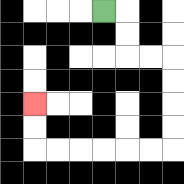{'start': '[4, 0]', 'end': '[1, 4]', 'path_directions': 'R,D,D,R,R,D,D,D,D,L,L,L,L,L,L,U,U', 'path_coordinates': '[[4, 0], [5, 0], [5, 1], [5, 2], [6, 2], [7, 2], [7, 3], [7, 4], [7, 5], [7, 6], [6, 6], [5, 6], [4, 6], [3, 6], [2, 6], [1, 6], [1, 5], [1, 4]]'}